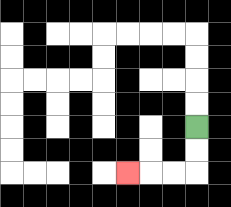{'start': '[8, 5]', 'end': '[5, 7]', 'path_directions': 'D,D,L,L,L', 'path_coordinates': '[[8, 5], [8, 6], [8, 7], [7, 7], [6, 7], [5, 7]]'}